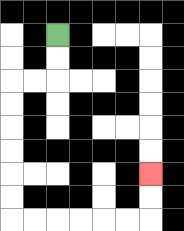{'start': '[2, 1]', 'end': '[6, 7]', 'path_directions': 'D,D,L,L,D,D,D,D,D,D,R,R,R,R,R,R,U,U', 'path_coordinates': '[[2, 1], [2, 2], [2, 3], [1, 3], [0, 3], [0, 4], [0, 5], [0, 6], [0, 7], [0, 8], [0, 9], [1, 9], [2, 9], [3, 9], [4, 9], [5, 9], [6, 9], [6, 8], [6, 7]]'}